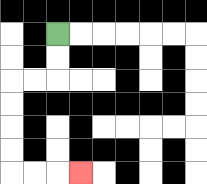{'start': '[2, 1]', 'end': '[3, 7]', 'path_directions': 'D,D,L,L,D,D,D,D,R,R,R', 'path_coordinates': '[[2, 1], [2, 2], [2, 3], [1, 3], [0, 3], [0, 4], [0, 5], [0, 6], [0, 7], [1, 7], [2, 7], [3, 7]]'}